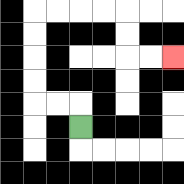{'start': '[3, 5]', 'end': '[7, 2]', 'path_directions': 'U,L,L,U,U,U,U,R,R,R,R,D,D,R,R', 'path_coordinates': '[[3, 5], [3, 4], [2, 4], [1, 4], [1, 3], [1, 2], [1, 1], [1, 0], [2, 0], [3, 0], [4, 0], [5, 0], [5, 1], [5, 2], [6, 2], [7, 2]]'}